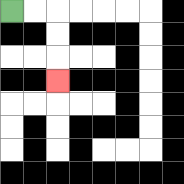{'start': '[0, 0]', 'end': '[2, 3]', 'path_directions': 'R,R,D,D,D', 'path_coordinates': '[[0, 0], [1, 0], [2, 0], [2, 1], [2, 2], [2, 3]]'}